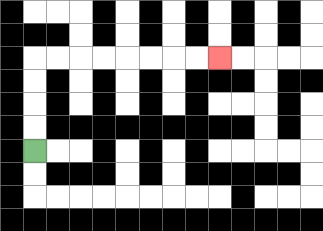{'start': '[1, 6]', 'end': '[9, 2]', 'path_directions': 'U,U,U,U,R,R,R,R,R,R,R,R', 'path_coordinates': '[[1, 6], [1, 5], [1, 4], [1, 3], [1, 2], [2, 2], [3, 2], [4, 2], [5, 2], [6, 2], [7, 2], [8, 2], [9, 2]]'}